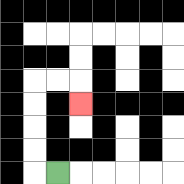{'start': '[2, 7]', 'end': '[3, 4]', 'path_directions': 'L,U,U,U,U,R,R,D', 'path_coordinates': '[[2, 7], [1, 7], [1, 6], [1, 5], [1, 4], [1, 3], [2, 3], [3, 3], [3, 4]]'}